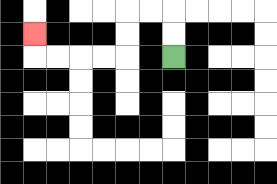{'start': '[7, 2]', 'end': '[1, 1]', 'path_directions': 'U,U,L,L,D,D,L,L,L,L,U', 'path_coordinates': '[[7, 2], [7, 1], [7, 0], [6, 0], [5, 0], [5, 1], [5, 2], [4, 2], [3, 2], [2, 2], [1, 2], [1, 1]]'}